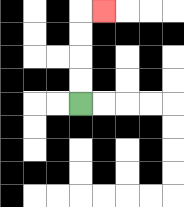{'start': '[3, 4]', 'end': '[4, 0]', 'path_directions': 'U,U,U,U,R', 'path_coordinates': '[[3, 4], [3, 3], [3, 2], [3, 1], [3, 0], [4, 0]]'}